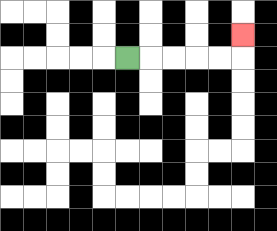{'start': '[5, 2]', 'end': '[10, 1]', 'path_directions': 'R,R,R,R,R,U', 'path_coordinates': '[[5, 2], [6, 2], [7, 2], [8, 2], [9, 2], [10, 2], [10, 1]]'}